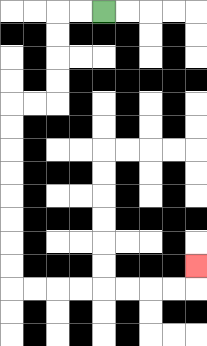{'start': '[4, 0]', 'end': '[8, 11]', 'path_directions': 'L,L,D,D,D,D,L,L,D,D,D,D,D,D,D,D,R,R,R,R,R,R,R,R,U', 'path_coordinates': '[[4, 0], [3, 0], [2, 0], [2, 1], [2, 2], [2, 3], [2, 4], [1, 4], [0, 4], [0, 5], [0, 6], [0, 7], [0, 8], [0, 9], [0, 10], [0, 11], [0, 12], [1, 12], [2, 12], [3, 12], [4, 12], [5, 12], [6, 12], [7, 12], [8, 12], [8, 11]]'}